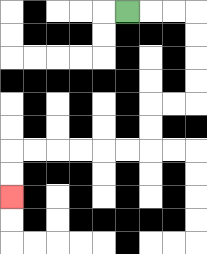{'start': '[5, 0]', 'end': '[0, 8]', 'path_directions': 'R,R,R,D,D,D,D,L,L,D,D,L,L,L,L,L,L,D,D', 'path_coordinates': '[[5, 0], [6, 0], [7, 0], [8, 0], [8, 1], [8, 2], [8, 3], [8, 4], [7, 4], [6, 4], [6, 5], [6, 6], [5, 6], [4, 6], [3, 6], [2, 6], [1, 6], [0, 6], [0, 7], [0, 8]]'}